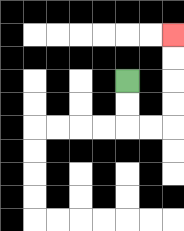{'start': '[5, 3]', 'end': '[7, 1]', 'path_directions': 'D,D,R,R,U,U,U,U', 'path_coordinates': '[[5, 3], [5, 4], [5, 5], [6, 5], [7, 5], [7, 4], [7, 3], [7, 2], [7, 1]]'}